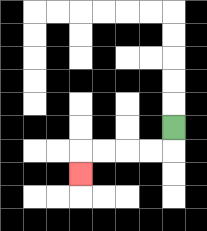{'start': '[7, 5]', 'end': '[3, 7]', 'path_directions': 'D,L,L,L,L,D', 'path_coordinates': '[[7, 5], [7, 6], [6, 6], [5, 6], [4, 6], [3, 6], [3, 7]]'}